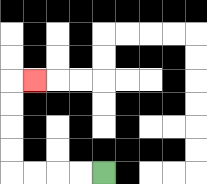{'start': '[4, 7]', 'end': '[1, 3]', 'path_directions': 'L,L,L,L,U,U,U,U,R', 'path_coordinates': '[[4, 7], [3, 7], [2, 7], [1, 7], [0, 7], [0, 6], [0, 5], [0, 4], [0, 3], [1, 3]]'}